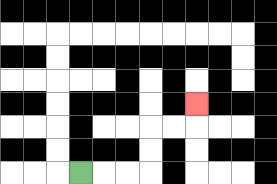{'start': '[3, 7]', 'end': '[8, 4]', 'path_directions': 'R,R,R,U,U,R,R,U', 'path_coordinates': '[[3, 7], [4, 7], [5, 7], [6, 7], [6, 6], [6, 5], [7, 5], [8, 5], [8, 4]]'}